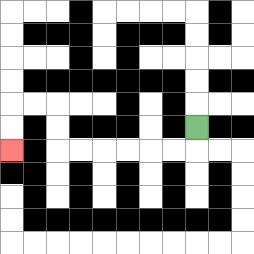{'start': '[8, 5]', 'end': '[0, 6]', 'path_directions': 'D,L,L,L,L,L,L,U,U,L,L,D,D', 'path_coordinates': '[[8, 5], [8, 6], [7, 6], [6, 6], [5, 6], [4, 6], [3, 6], [2, 6], [2, 5], [2, 4], [1, 4], [0, 4], [0, 5], [0, 6]]'}